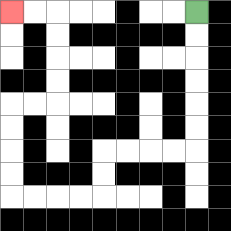{'start': '[8, 0]', 'end': '[0, 0]', 'path_directions': 'D,D,D,D,D,D,L,L,L,L,D,D,L,L,L,L,U,U,U,U,R,R,U,U,U,U,L,L', 'path_coordinates': '[[8, 0], [8, 1], [8, 2], [8, 3], [8, 4], [8, 5], [8, 6], [7, 6], [6, 6], [5, 6], [4, 6], [4, 7], [4, 8], [3, 8], [2, 8], [1, 8], [0, 8], [0, 7], [0, 6], [0, 5], [0, 4], [1, 4], [2, 4], [2, 3], [2, 2], [2, 1], [2, 0], [1, 0], [0, 0]]'}